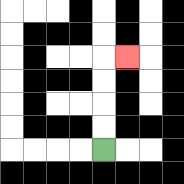{'start': '[4, 6]', 'end': '[5, 2]', 'path_directions': 'U,U,U,U,R', 'path_coordinates': '[[4, 6], [4, 5], [4, 4], [4, 3], [4, 2], [5, 2]]'}